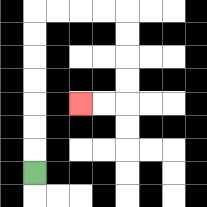{'start': '[1, 7]', 'end': '[3, 4]', 'path_directions': 'U,U,U,U,U,U,U,R,R,R,R,D,D,D,D,L,L', 'path_coordinates': '[[1, 7], [1, 6], [1, 5], [1, 4], [1, 3], [1, 2], [1, 1], [1, 0], [2, 0], [3, 0], [4, 0], [5, 0], [5, 1], [5, 2], [5, 3], [5, 4], [4, 4], [3, 4]]'}